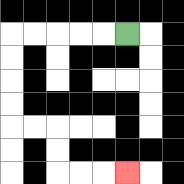{'start': '[5, 1]', 'end': '[5, 7]', 'path_directions': 'L,L,L,L,L,D,D,D,D,R,R,D,D,R,R,R', 'path_coordinates': '[[5, 1], [4, 1], [3, 1], [2, 1], [1, 1], [0, 1], [0, 2], [0, 3], [0, 4], [0, 5], [1, 5], [2, 5], [2, 6], [2, 7], [3, 7], [4, 7], [5, 7]]'}